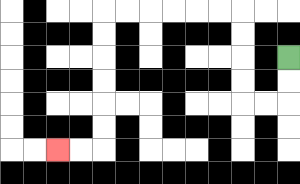{'start': '[12, 2]', 'end': '[2, 6]', 'path_directions': 'D,D,L,L,U,U,U,U,L,L,L,L,L,L,D,D,D,D,D,D,L,L', 'path_coordinates': '[[12, 2], [12, 3], [12, 4], [11, 4], [10, 4], [10, 3], [10, 2], [10, 1], [10, 0], [9, 0], [8, 0], [7, 0], [6, 0], [5, 0], [4, 0], [4, 1], [4, 2], [4, 3], [4, 4], [4, 5], [4, 6], [3, 6], [2, 6]]'}